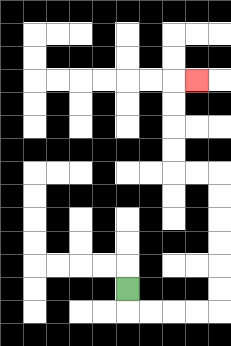{'start': '[5, 12]', 'end': '[8, 3]', 'path_directions': 'D,R,R,R,R,U,U,U,U,U,U,L,L,U,U,U,U,R', 'path_coordinates': '[[5, 12], [5, 13], [6, 13], [7, 13], [8, 13], [9, 13], [9, 12], [9, 11], [9, 10], [9, 9], [9, 8], [9, 7], [8, 7], [7, 7], [7, 6], [7, 5], [7, 4], [7, 3], [8, 3]]'}